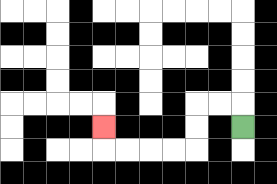{'start': '[10, 5]', 'end': '[4, 5]', 'path_directions': 'U,L,L,D,D,L,L,L,L,U', 'path_coordinates': '[[10, 5], [10, 4], [9, 4], [8, 4], [8, 5], [8, 6], [7, 6], [6, 6], [5, 6], [4, 6], [4, 5]]'}